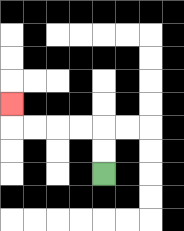{'start': '[4, 7]', 'end': '[0, 4]', 'path_directions': 'U,U,L,L,L,L,U', 'path_coordinates': '[[4, 7], [4, 6], [4, 5], [3, 5], [2, 5], [1, 5], [0, 5], [0, 4]]'}